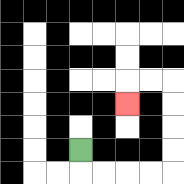{'start': '[3, 6]', 'end': '[5, 4]', 'path_directions': 'D,R,R,R,R,U,U,U,U,L,L,D', 'path_coordinates': '[[3, 6], [3, 7], [4, 7], [5, 7], [6, 7], [7, 7], [7, 6], [7, 5], [7, 4], [7, 3], [6, 3], [5, 3], [5, 4]]'}